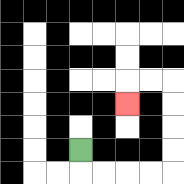{'start': '[3, 6]', 'end': '[5, 4]', 'path_directions': 'D,R,R,R,R,U,U,U,U,L,L,D', 'path_coordinates': '[[3, 6], [3, 7], [4, 7], [5, 7], [6, 7], [7, 7], [7, 6], [7, 5], [7, 4], [7, 3], [6, 3], [5, 3], [5, 4]]'}